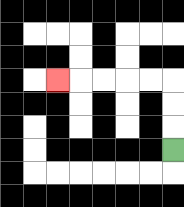{'start': '[7, 6]', 'end': '[2, 3]', 'path_directions': 'U,U,U,L,L,L,L,L', 'path_coordinates': '[[7, 6], [7, 5], [7, 4], [7, 3], [6, 3], [5, 3], [4, 3], [3, 3], [2, 3]]'}